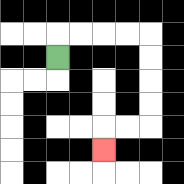{'start': '[2, 2]', 'end': '[4, 6]', 'path_directions': 'U,R,R,R,R,D,D,D,D,L,L,D', 'path_coordinates': '[[2, 2], [2, 1], [3, 1], [4, 1], [5, 1], [6, 1], [6, 2], [6, 3], [6, 4], [6, 5], [5, 5], [4, 5], [4, 6]]'}